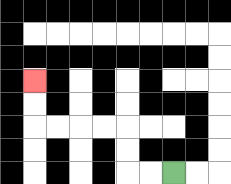{'start': '[7, 7]', 'end': '[1, 3]', 'path_directions': 'L,L,U,U,L,L,L,L,U,U', 'path_coordinates': '[[7, 7], [6, 7], [5, 7], [5, 6], [5, 5], [4, 5], [3, 5], [2, 5], [1, 5], [1, 4], [1, 3]]'}